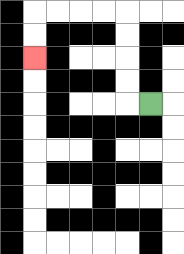{'start': '[6, 4]', 'end': '[1, 2]', 'path_directions': 'L,U,U,U,U,L,L,L,L,D,D', 'path_coordinates': '[[6, 4], [5, 4], [5, 3], [5, 2], [5, 1], [5, 0], [4, 0], [3, 0], [2, 0], [1, 0], [1, 1], [1, 2]]'}